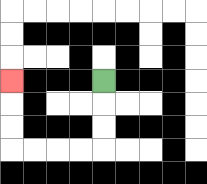{'start': '[4, 3]', 'end': '[0, 3]', 'path_directions': 'D,D,D,L,L,L,L,U,U,U', 'path_coordinates': '[[4, 3], [4, 4], [4, 5], [4, 6], [3, 6], [2, 6], [1, 6], [0, 6], [0, 5], [0, 4], [0, 3]]'}